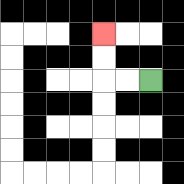{'start': '[6, 3]', 'end': '[4, 1]', 'path_directions': 'L,L,U,U', 'path_coordinates': '[[6, 3], [5, 3], [4, 3], [4, 2], [4, 1]]'}